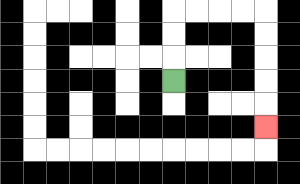{'start': '[7, 3]', 'end': '[11, 5]', 'path_directions': 'U,U,U,R,R,R,R,D,D,D,D,D', 'path_coordinates': '[[7, 3], [7, 2], [7, 1], [7, 0], [8, 0], [9, 0], [10, 0], [11, 0], [11, 1], [11, 2], [11, 3], [11, 4], [11, 5]]'}